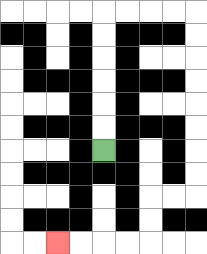{'start': '[4, 6]', 'end': '[2, 10]', 'path_directions': 'U,U,U,U,U,U,R,R,R,R,D,D,D,D,D,D,D,D,L,L,D,D,L,L,L,L', 'path_coordinates': '[[4, 6], [4, 5], [4, 4], [4, 3], [4, 2], [4, 1], [4, 0], [5, 0], [6, 0], [7, 0], [8, 0], [8, 1], [8, 2], [8, 3], [8, 4], [8, 5], [8, 6], [8, 7], [8, 8], [7, 8], [6, 8], [6, 9], [6, 10], [5, 10], [4, 10], [3, 10], [2, 10]]'}